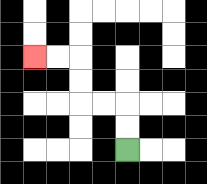{'start': '[5, 6]', 'end': '[1, 2]', 'path_directions': 'U,U,L,L,U,U,L,L', 'path_coordinates': '[[5, 6], [5, 5], [5, 4], [4, 4], [3, 4], [3, 3], [3, 2], [2, 2], [1, 2]]'}